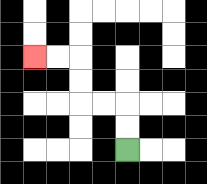{'start': '[5, 6]', 'end': '[1, 2]', 'path_directions': 'U,U,L,L,U,U,L,L', 'path_coordinates': '[[5, 6], [5, 5], [5, 4], [4, 4], [3, 4], [3, 3], [3, 2], [2, 2], [1, 2]]'}